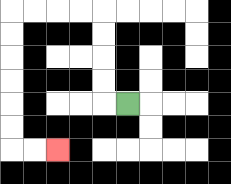{'start': '[5, 4]', 'end': '[2, 6]', 'path_directions': 'L,U,U,U,U,L,L,L,L,D,D,D,D,D,D,R,R', 'path_coordinates': '[[5, 4], [4, 4], [4, 3], [4, 2], [4, 1], [4, 0], [3, 0], [2, 0], [1, 0], [0, 0], [0, 1], [0, 2], [0, 3], [0, 4], [0, 5], [0, 6], [1, 6], [2, 6]]'}